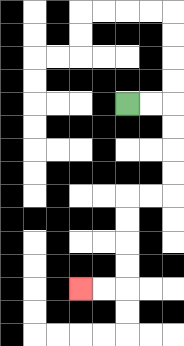{'start': '[5, 4]', 'end': '[3, 12]', 'path_directions': 'R,R,D,D,D,D,L,L,D,D,D,D,L,L', 'path_coordinates': '[[5, 4], [6, 4], [7, 4], [7, 5], [7, 6], [7, 7], [7, 8], [6, 8], [5, 8], [5, 9], [5, 10], [5, 11], [5, 12], [4, 12], [3, 12]]'}